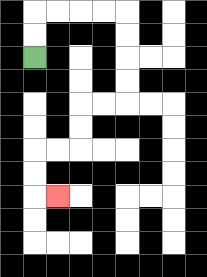{'start': '[1, 2]', 'end': '[2, 8]', 'path_directions': 'U,U,R,R,R,R,D,D,D,D,L,L,D,D,L,L,D,D,R', 'path_coordinates': '[[1, 2], [1, 1], [1, 0], [2, 0], [3, 0], [4, 0], [5, 0], [5, 1], [5, 2], [5, 3], [5, 4], [4, 4], [3, 4], [3, 5], [3, 6], [2, 6], [1, 6], [1, 7], [1, 8], [2, 8]]'}